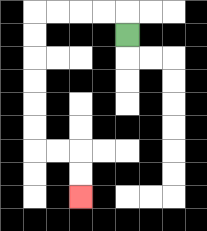{'start': '[5, 1]', 'end': '[3, 8]', 'path_directions': 'U,L,L,L,L,D,D,D,D,D,D,R,R,D,D', 'path_coordinates': '[[5, 1], [5, 0], [4, 0], [3, 0], [2, 0], [1, 0], [1, 1], [1, 2], [1, 3], [1, 4], [1, 5], [1, 6], [2, 6], [3, 6], [3, 7], [3, 8]]'}